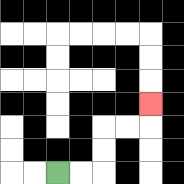{'start': '[2, 7]', 'end': '[6, 4]', 'path_directions': 'R,R,U,U,R,R,U', 'path_coordinates': '[[2, 7], [3, 7], [4, 7], [4, 6], [4, 5], [5, 5], [6, 5], [6, 4]]'}